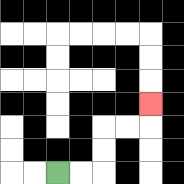{'start': '[2, 7]', 'end': '[6, 4]', 'path_directions': 'R,R,U,U,R,R,U', 'path_coordinates': '[[2, 7], [3, 7], [4, 7], [4, 6], [4, 5], [5, 5], [6, 5], [6, 4]]'}